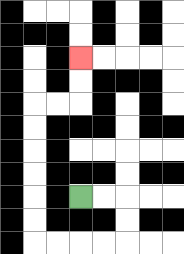{'start': '[3, 8]', 'end': '[3, 2]', 'path_directions': 'R,R,D,D,L,L,L,L,U,U,U,U,U,U,R,R,U,U', 'path_coordinates': '[[3, 8], [4, 8], [5, 8], [5, 9], [5, 10], [4, 10], [3, 10], [2, 10], [1, 10], [1, 9], [1, 8], [1, 7], [1, 6], [1, 5], [1, 4], [2, 4], [3, 4], [3, 3], [3, 2]]'}